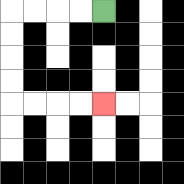{'start': '[4, 0]', 'end': '[4, 4]', 'path_directions': 'L,L,L,L,D,D,D,D,R,R,R,R', 'path_coordinates': '[[4, 0], [3, 0], [2, 0], [1, 0], [0, 0], [0, 1], [0, 2], [0, 3], [0, 4], [1, 4], [2, 4], [3, 4], [4, 4]]'}